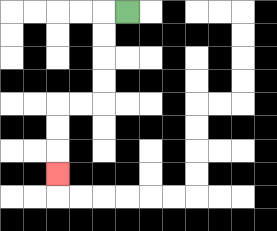{'start': '[5, 0]', 'end': '[2, 7]', 'path_directions': 'L,D,D,D,D,L,L,D,D,D', 'path_coordinates': '[[5, 0], [4, 0], [4, 1], [4, 2], [4, 3], [4, 4], [3, 4], [2, 4], [2, 5], [2, 6], [2, 7]]'}